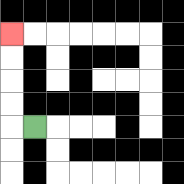{'start': '[1, 5]', 'end': '[0, 1]', 'path_directions': 'L,U,U,U,U', 'path_coordinates': '[[1, 5], [0, 5], [0, 4], [0, 3], [0, 2], [0, 1]]'}